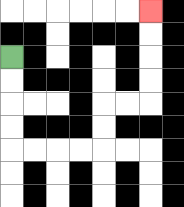{'start': '[0, 2]', 'end': '[6, 0]', 'path_directions': 'D,D,D,D,R,R,R,R,U,U,R,R,U,U,U,U', 'path_coordinates': '[[0, 2], [0, 3], [0, 4], [0, 5], [0, 6], [1, 6], [2, 6], [3, 6], [4, 6], [4, 5], [4, 4], [5, 4], [6, 4], [6, 3], [6, 2], [6, 1], [6, 0]]'}